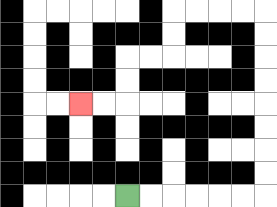{'start': '[5, 8]', 'end': '[3, 4]', 'path_directions': 'R,R,R,R,R,R,U,U,U,U,U,U,U,U,L,L,L,L,D,D,L,L,D,D,L,L', 'path_coordinates': '[[5, 8], [6, 8], [7, 8], [8, 8], [9, 8], [10, 8], [11, 8], [11, 7], [11, 6], [11, 5], [11, 4], [11, 3], [11, 2], [11, 1], [11, 0], [10, 0], [9, 0], [8, 0], [7, 0], [7, 1], [7, 2], [6, 2], [5, 2], [5, 3], [5, 4], [4, 4], [3, 4]]'}